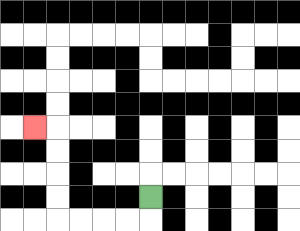{'start': '[6, 8]', 'end': '[1, 5]', 'path_directions': 'D,L,L,L,L,U,U,U,U,L', 'path_coordinates': '[[6, 8], [6, 9], [5, 9], [4, 9], [3, 9], [2, 9], [2, 8], [2, 7], [2, 6], [2, 5], [1, 5]]'}